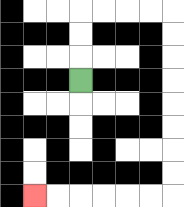{'start': '[3, 3]', 'end': '[1, 8]', 'path_directions': 'U,U,U,R,R,R,R,D,D,D,D,D,D,D,D,L,L,L,L,L,L', 'path_coordinates': '[[3, 3], [3, 2], [3, 1], [3, 0], [4, 0], [5, 0], [6, 0], [7, 0], [7, 1], [7, 2], [7, 3], [7, 4], [7, 5], [7, 6], [7, 7], [7, 8], [6, 8], [5, 8], [4, 8], [3, 8], [2, 8], [1, 8]]'}